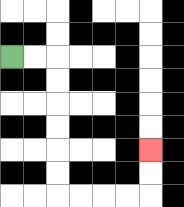{'start': '[0, 2]', 'end': '[6, 6]', 'path_directions': 'R,R,D,D,D,D,D,D,R,R,R,R,U,U', 'path_coordinates': '[[0, 2], [1, 2], [2, 2], [2, 3], [2, 4], [2, 5], [2, 6], [2, 7], [2, 8], [3, 8], [4, 8], [5, 8], [6, 8], [6, 7], [6, 6]]'}